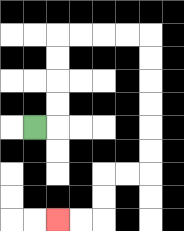{'start': '[1, 5]', 'end': '[2, 9]', 'path_directions': 'R,U,U,U,U,R,R,R,R,D,D,D,D,D,D,L,L,D,D,L,L', 'path_coordinates': '[[1, 5], [2, 5], [2, 4], [2, 3], [2, 2], [2, 1], [3, 1], [4, 1], [5, 1], [6, 1], [6, 2], [6, 3], [6, 4], [6, 5], [6, 6], [6, 7], [5, 7], [4, 7], [4, 8], [4, 9], [3, 9], [2, 9]]'}